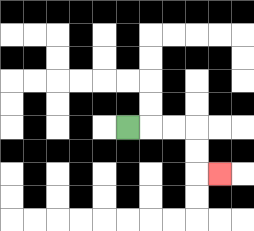{'start': '[5, 5]', 'end': '[9, 7]', 'path_directions': 'R,R,R,D,D,R', 'path_coordinates': '[[5, 5], [6, 5], [7, 5], [8, 5], [8, 6], [8, 7], [9, 7]]'}